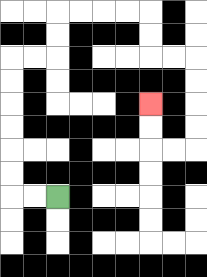{'start': '[2, 8]', 'end': '[6, 4]', 'path_directions': 'L,L,U,U,U,U,U,U,R,R,U,U,R,R,R,R,D,D,R,R,D,D,D,D,L,L,U,U', 'path_coordinates': '[[2, 8], [1, 8], [0, 8], [0, 7], [0, 6], [0, 5], [0, 4], [0, 3], [0, 2], [1, 2], [2, 2], [2, 1], [2, 0], [3, 0], [4, 0], [5, 0], [6, 0], [6, 1], [6, 2], [7, 2], [8, 2], [8, 3], [8, 4], [8, 5], [8, 6], [7, 6], [6, 6], [6, 5], [6, 4]]'}